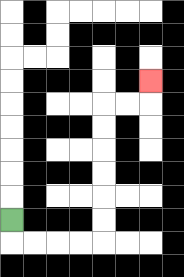{'start': '[0, 9]', 'end': '[6, 3]', 'path_directions': 'D,R,R,R,R,U,U,U,U,U,U,R,R,U', 'path_coordinates': '[[0, 9], [0, 10], [1, 10], [2, 10], [3, 10], [4, 10], [4, 9], [4, 8], [4, 7], [4, 6], [4, 5], [4, 4], [5, 4], [6, 4], [6, 3]]'}